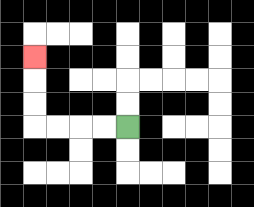{'start': '[5, 5]', 'end': '[1, 2]', 'path_directions': 'L,L,L,L,U,U,U', 'path_coordinates': '[[5, 5], [4, 5], [3, 5], [2, 5], [1, 5], [1, 4], [1, 3], [1, 2]]'}